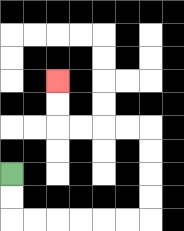{'start': '[0, 7]', 'end': '[2, 3]', 'path_directions': 'D,D,R,R,R,R,R,R,U,U,U,U,L,L,L,L,U,U', 'path_coordinates': '[[0, 7], [0, 8], [0, 9], [1, 9], [2, 9], [3, 9], [4, 9], [5, 9], [6, 9], [6, 8], [6, 7], [6, 6], [6, 5], [5, 5], [4, 5], [3, 5], [2, 5], [2, 4], [2, 3]]'}